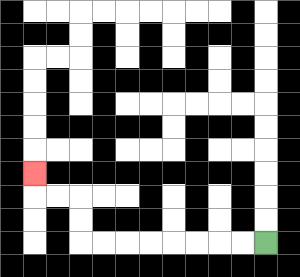{'start': '[11, 10]', 'end': '[1, 7]', 'path_directions': 'L,L,L,L,L,L,L,L,U,U,L,L,U', 'path_coordinates': '[[11, 10], [10, 10], [9, 10], [8, 10], [7, 10], [6, 10], [5, 10], [4, 10], [3, 10], [3, 9], [3, 8], [2, 8], [1, 8], [1, 7]]'}